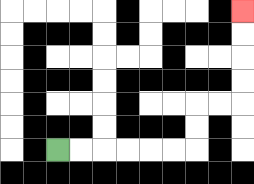{'start': '[2, 6]', 'end': '[10, 0]', 'path_directions': 'R,R,R,R,R,R,U,U,R,R,U,U,U,U', 'path_coordinates': '[[2, 6], [3, 6], [4, 6], [5, 6], [6, 6], [7, 6], [8, 6], [8, 5], [8, 4], [9, 4], [10, 4], [10, 3], [10, 2], [10, 1], [10, 0]]'}